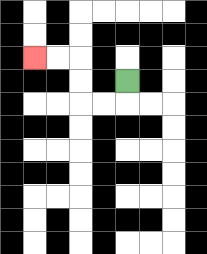{'start': '[5, 3]', 'end': '[1, 2]', 'path_directions': 'D,L,L,U,U,L,L', 'path_coordinates': '[[5, 3], [5, 4], [4, 4], [3, 4], [3, 3], [3, 2], [2, 2], [1, 2]]'}